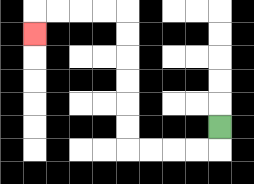{'start': '[9, 5]', 'end': '[1, 1]', 'path_directions': 'D,L,L,L,L,U,U,U,U,U,U,L,L,L,L,D', 'path_coordinates': '[[9, 5], [9, 6], [8, 6], [7, 6], [6, 6], [5, 6], [5, 5], [5, 4], [5, 3], [5, 2], [5, 1], [5, 0], [4, 0], [3, 0], [2, 0], [1, 0], [1, 1]]'}